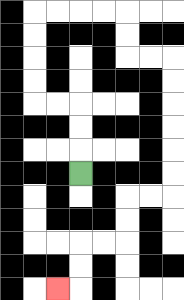{'start': '[3, 7]', 'end': '[2, 12]', 'path_directions': 'U,U,U,L,L,U,U,U,U,R,R,R,R,D,D,R,R,D,D,D,D,D,D,L,L,D,D,L,L,D,D,L', 'path_coordinates': '[[3, 7], [3, 6], [3, 5], [3, 4], [2, 4], [1, 4], [1, 3], [1, 2], [1, 1], [1, 0], [2, 0], [3, 0], [4, 0], [5, 0], [5, 1], [5, 2], [6, 2], [7, 2], [7, 3], [7, 4], [7, 5], [7, 6], [7, 7], [7, 8], [6, 8], [5, 8], [5, 9], [5, 10], [4, 10], [3, 10], [3, 11], [3, 12], [2, 12]]'}